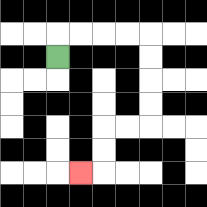{'start': '[2, 2]', 'end': '[3, 7]', 'path_directions': 'U,R,R,R,R,D,D,D,D,L,L,D,D,L', 'path_coordinates': '[[2, 2], [2, 1], [3, 1], [4, 1], [5, 1], [6, 1], [6, 2], [6, 3], [6, 4], [6, 5], [5, 5], [4, 5], [4, 6], [4, 7], [3, 7]]'}